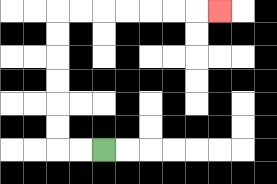{'start': '[4, 6]', 'end': '[9, 0]', 'path_directions': 'L,L,U,U,U,U,U,U,R,R,R,R,R,R,R', 'path_coordinates': '[[4, 6], [3, 6], [2, 6], [2, 5], [2, 4], [2, 3], [2, 2], [2, 1], [2, 0], [3, 0], [4, 0], [5, 0], [6, 0], [7, 0], [8, 0], [9, 0]]'}